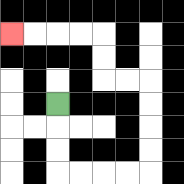{'start': '[2, 4]', 'end': '[0, 1]', 'path_directions': 'D,D,D,R,R,R,R,U,U,U,U,L,L,U,U,L,L,L,L', 'path_coordinates': '[[2, 4], [2, 5], [2, 6], [2, 7], [3, 7], [4, 7], [5, 7], [6, 7], [6, 6], [6, 5], [6, 4], [6, 3], [5, 3], [4, 3], [4, 2], [4, 1], [3, 1], [2, 1], [1, 1], [0, 1]]'}